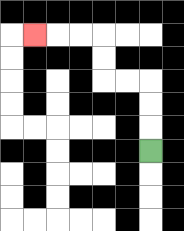{'start': '[6, 6]', 'end': '[1, 1]', 'path_directions': 'U,U,U,L,L,U,U,L,L,L', 'path_coordinates': '[[6, 6], [6, 5], [6, 4], [6, 3], [5, 3], [4, 3], [4, 2], [4, 1], [3, 1], [2, 1], [1, 1]]'}